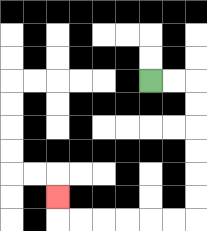{'start': '[6, 3]', 'end': '[2, 8]', 'path_directions': 'R,R,D,D,D,D,D,D,L,L,L,L,L,L,U', 'path_coordinates': '[[6, 3], [7, 3], [8, 3], [8, 4], [8, 5], [8, 6], [8, 7], [8, 8], [8, 9], [7, 9], [6, 9], [5, 9], [4, 9], [3, 9], [2, 9], [2, 8]]'}